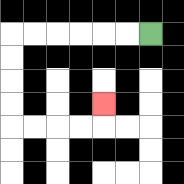{'start': '[6, 1]', 'end': '[4, 4]', 'path_directions': 'L,L,L,L,L,L,D,D,D,D,R,R,R,R,U', 'path_coordinates': '[[6, 1], [5, 1], [4, 1], [3, 1], [2, 1], [1, 1], [0, 1], [0, 2], [0, 3], [0, 4], [0, 5], [1, 5], [2, 5], [3, 5], [4, 5], [4, 4]]'}